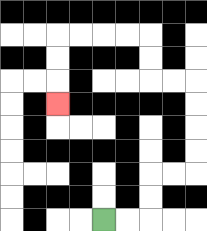{'start': '[4, 9]', 'end': '[2, 4]', 'path_directions': 'R,R,U,U,R,R,U,U,U,U,L,L,U,U,L,L,L,L,D,D,D', 'path_coordinates': '[[4, 9], [5, 9], [6, 9], [6, 8], [6, 7], [7, 7], [8, 7], [8, 6], [8, 5], [8, 4], [8, 3], [7, 3], [6, 3], [6, 2], [6, 1], [5, 1], [4, 1], [3, 1], [2, 1], [2, 2], [2, 3], [2, 4]]'}